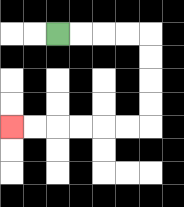{'start': '[2, 1]', 'end': '[0, 5]', 'path_directions': 'R,R,R,R,D,D,D,D,L,L,L,L,L,L', 'path_coordinates': '[[2, 1], [3, 1], [4, 1], [5, 1], [6, 1], [6, 2], [6, 3], [6, 4], [6, 5], [5, 5], [4, 5], [3, 5], [2, 5], [1, 5], [0, 5]]'}